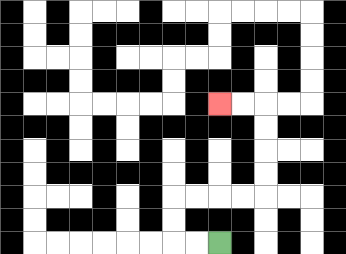{'start': '[9, 10]', 'end': '[9, 4]', 'path_directions': 'L,L,U,U,R,R,R,R,U,U,U,U,L,L', 'path_coordinates': '[[9, 10], [8, 10], [7, 10], [7, 9], [7, 8], [8, 8], [9, 8], [10, 8], [11, 8], [11, 7], [11, 6], [11, 5], [11, 4], [10, 4], [9, 4]]'}